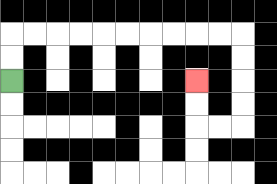{'start': '[0, 3]', 'end': '[8, 3]', 'path_directions': 'U,U,R,R,R,R,R,R,R,R,R,R,D,D,D,D,L,L,U,U', 'path_coordinates': '[[0, 3], [0, 2], [0, 1], [1, 1], [2, 1], [3, 1], [4, 1], [5, 1], [6, 1], [7, 1], [8, 1], [9, 1], [10, 1], [10, 2], [10, 3], [10, 4], [10, 5], [9, 5], [8, 5], [8, 4], [8, 3]]'}